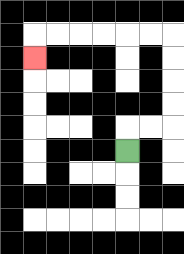{'start': '[5, 6]', 'end': '[1, 2]', 'path_directions': 'U,R,R,U,U,U,U,L,L,L,L,L,L,D', 'path_coordinates': '[[5, 6], [5, 5], [6, 5], [7, 5], [7, 4], [7, 3], [7, 2], [7, 1], [6, 1], [5, 1], [4, 1], [3, 1], [2, 1], [1, 1], [1, 2]]'}